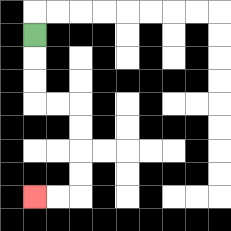{'start': '[1, 1]', 'end': '[1, 8]', 'path_directions': 'D,D,D,R,R,D,D,D,D,L,L', 'path_coordinates': '[[1, 1], [1, 2], [1, 3], [1, 4], [2, 4], [3, 4], [3, 5], [3, 6], [3, 7], [3, 8], [2, 8], [1, 8]]'}